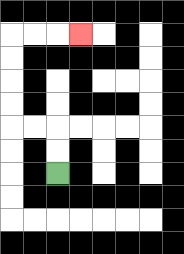{'start': '[2, 7]', 'end': '[3, 1]', 'path_directions': 'U,U,L,L,U,U,U,U,R,R,R', 'path_coordinates': '[[2, 7], [2, 6], [2, 5], [1, 5], [0, 5], [0, 4], [0, 3], [0, 2], [0, 1], [1, 1], [2, 1], [3, 1]]'}